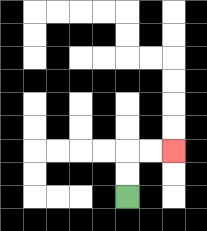{'start': '[5, 8]', 'end': '[7, 6]', 'path_directions': 'U,U,R,R', 'path_coordinates': '[[5, 8], [5, 7], [5, 6], [6, 6], [7, 6]]'}